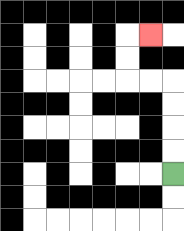{'start': '[7, 7]', 'end': '[6, 1]', 'path_directions': 'U,U,U,U,L,L,U,U,R', 'path_coordinates': '[[7, 7], [7, 6], [7, 5], [7, 4], [7, 3], [6, 3], [5, 3], [5, 2], [5, 1], [6, 1]]'}